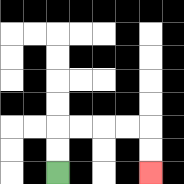{'start': '[2, 7]', 'end': '[6, 7]', 'path_directions': 'U,U,R,R,R,R,D,D', 'path_coordinates': '[[2, 7], [2, 6], [2, 5], [3, 5], [4, 5], [5, 5], [6, 5], [6, 6], [6, 7]]'}